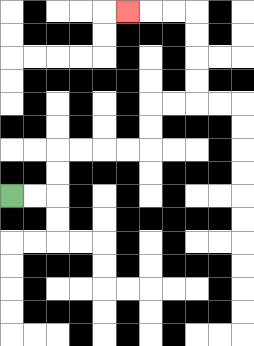{'start': '[0, 8]', 'end': '[5, 0]', 'path_directions': 'R,R,U,U,R,R,R,R,U,U,R,R,U,U,U,U,L,L,L', 'path_coordinates': '[[0, 8], [1, 8], [2, 8], [2, 7], [2, 6], [3, 6], [4, 6], [5, 6], [6, 6], [6, 5], [6, 4], [7, 4], [8, 4], [8, 3], [8, 2], [8, 1], [8, 0], [7, 0], [6, 0], [5, 0]]'}